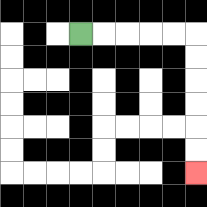{'start': '[3, 1]', 'end': '[8, 7]', 'path_directions': 'R,R,R,R,R,D,D,D,D,D,D', 'path_coordinates': '[[3, 1], [4, 1], [5, 1], [6, 1], [7, 1], [8, 1], [8, 2], [8, 3], [8, 4], [8, 5], [8, 6], [8, 7]]'}